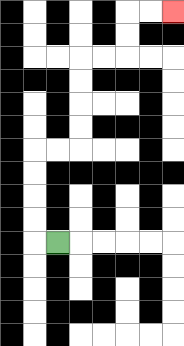{'start': '[2, 10]', 'end': '[7, 0]', 'path_directions': 'L,U,U,U,U,R,R,U,U,U,U,R,R,U,U,R,R', 'path_coordinates': '[[2, 10], [1, 10], [1, 9], [1, 8], [1, 7], [1, 6], [2, 6], [3, 6], [3, 5], [3, 4], [3, 3], [3, 2], [4, 2], [5, 2], [5, 1], [5, 0], [6, 0], [7, 0]]'}